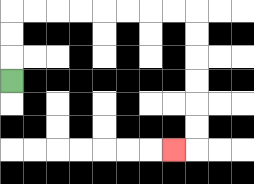{'start': '[0, 3]', 'end': '[7, 6]', 'path_directions': 'U,U,U,R,R,R,R,R,R,R,R,D,D,D,D,D,D,L', 'path_coordinates': '[[0, 3], [0, 2], [0, 1], [0, 0], [1, 0], [2, 0], [3, 0], [4, 0], [5, 0], [6, 0], [7, 0], [8, 0], [8, 1], [8, 2], [8, 3], [8, 4], [8, 5], [8, 6], [7, 6]]'}